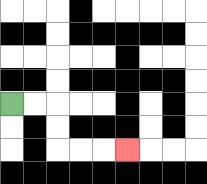{'start': '[0, 4]', 'end': '[5, 6]', 'path_directions': 'R,R,D,D,R,R,R', 'path_coordinates': '[[0, 4], [1, 4], [2, 4], [2, 5], [2, 6], [3, 6], [4, 6], [5, 6]]'}